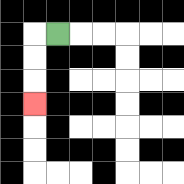{'start': '[2, 1]', 'end': '[1, 4]', 'path_directions': 'L,D,D,D', 'path_coordinates': '[[2, 1], [1, 1], [1, 2], [1, 3], [1, 4]]'}